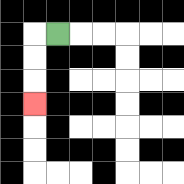{'start': '[2, 1]', 'end': '[1, 4]', 'path_directions': 'L,D,D,D', 'path_coordinates': '[[2, 1], [1, 1], [1, 2], [1, 3], [1, 4]]'}